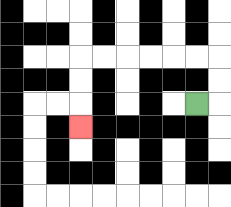{'start': '[8, 4]', 'end': '[3, 5]', 'path_directions': 'R,U,U,L,L,L,L,L,L,D,D,D', 'path_coordinates': '[[8, 4], [9, 4], [9, 3], [9, 2], [8, 2], [7, 2], [6, 2], [5, 2], [4, 2], [3, 2], [3, 3], [3, 4], [3, 5]]'}